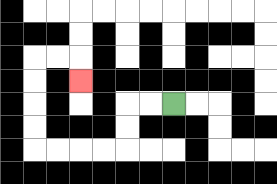{'start': '[7, 4]', 'end': '[3, 3]', 'path_directions': 'L,L,D,D,L,L,L,L,U,U,U,U,R,R,D', 'path_coordinates': '[[7, 4], [6, 4], [5, 4], [5, 5], [5, 6], [4, 6], [3, 6], [2, 6], [1, 6], [1, 5], [1, 4], [1, 3], [1, 2], [2, 2], [3, 2], [3, 3]]'}